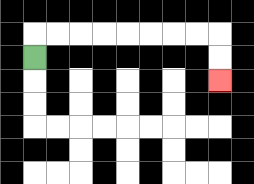{'start': '[1, 2]', 'end': '[9, 3]', 'path_directions': 'U,R,R,R,R,R,R,R,R,D,D', 'path_coordinates': '[[1, 2], [1, 1], [2, 1], [3, 1], [4, 1], [5, 1], [6, 1], [7, 1], [8, 1], [9, 1], [9, 2], [9, 3]]'}